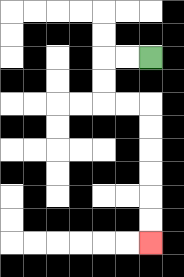{'start': '[6, 2]', 'end': '[6, 10]', 'path_directions': 'L,L,D,D,R,R,D,D,D,D,D,D', 'path_coordinates': '[[6, 2], [5, 2], [4, 2], [4, 3], [4, 4], [5, 4], [6, 4], [6, 5], [6, 6], [6, 7], [6, 8], [6, 9], [6, 10]]'}